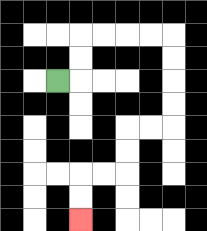{'start': '[2, 3]', 'end': '[3, 9]', 'path_directions': 'R,U,U,R,R,R,R,D,D,D,D,L,L,D,D,L,L,D,D', 'path_coordinates': '[[2, 3], [3, 3], [3, 2], [3, 1], [4, 1], [5, 1], [6, 1], [7, 1], [7, 2], [7, 3], [7, 4], [7, 5], [6, 5], [5, 5], [5, 6], [5, 7], [4, 7], [3, 7], [3, 8], [3, 9]]'}